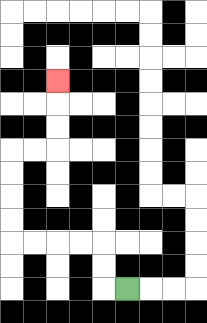{'start': '[5, 12]', 'end': '[2, 3]', 'path_directions': 'L,U,U,L,L,L,L,U,U,U,U,R,R,U,U,U', 'path_coordinates': '[[5, 12], [4, 12], [4, 11], [4, 10], [3, 10], [2, 10], [1, 10], [0, 10], [0, 9], [0, 8], [0, 7], [0, 6], [1, 6], [2, 6], [2, 5], [2, 4], [2, 3]]'}